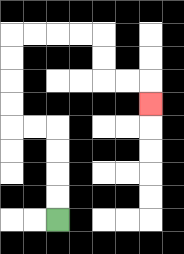{'start': '[2, 9]', 'end': '[6, 4]', 'path_directions': 'U,U,U,U,L,L,U,U,U,U,R,R,R,R,D,D,R,R,D', 'path_coordinates': '[[2, 9], [2, 8], [2, 7], [2, 6], [2, 5], [1, 5], [0, 5], [0, 4], [0, 3], [0, 2], [0, 1], [1, 1], [2, 1], [3, 1], [4, 1], [4, 2], [4, 3], [5, 3], [6, 3], [6, 4]]'}